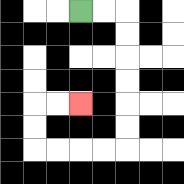{'start': '[3, 0]', 'end': '[3, 4]', 'path_directions': 'R,R,D,D,D,D,D,D,L,L,L,L,U,U,R,R', 'path_coordinates': '[[3, 0], [4, 0], [5, 0], [5, 1], [5, 2], [5, 3], [5, 4], [5, 5], [5, 6], [4, 6], [3, 6], [2, 6], [1, 6], [1, 5], [1, 4], [2, 4], [3, 4]]'}